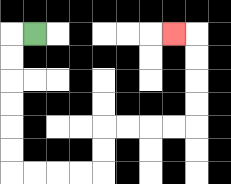{'start': '[1, 1]', 'end': '[7, 1]', 'path_directions': 'L,D,D,D,D,D,D,R,R,R,R,U,U,R,R,R,R,U,U,U,U,L', 'path_coordinates': '[[1, 1], [0, 1], [0, 2], [0, 3], [0, 4], [0, 5], [0, 6], [0, 7], [1, 7], [2, 7], [3, 7], [4, 7], [4, 6], [4, 5], [5, 5], [6, 5], [7, 5], [8, 5], [8, 4], [8, 3], [8, 2], [8, 1], [7, 1]]'}